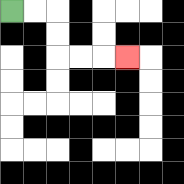{'start': '[0, 0]', 'end': '[5, 2]', 'path_directions': 'R,R,D,D,R,R,R', 'path_coordinates': '[[0, 0], [1, 0], [2, 0], [2, 1], [2, 2], [3, 2], [4, 2], [5, 2]]'}